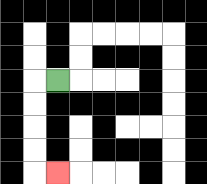{'start': '[2, 3]', 'end': '[2, 7]', 'path_directions': 'L,D,D,D,D,R', 'path_coordinates': '[[2, 3], [1, 3], [1, 4], [1, 5], [1, 6], [1, 7], [2, 7]]'}